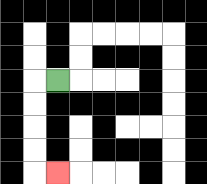{'start': '[2, 3]', 'end': '[2, 7]', 'path_directions': 'L,D,D,D,D,R', 'path_coordinates': '[[2, 3], [1, 3], [1, 4], [1, 5], [1, 6], [1, 7], [2, 7]]'}